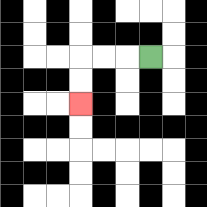{'start': '[6, 2]', 'end': '[3, 4]', 'path_directions': 'L,L,L,D,D', 'path_coordinates': '[[6, 2], [5, 2], [4, 2], [3, 2], [3, 3], [3, 4]]'}